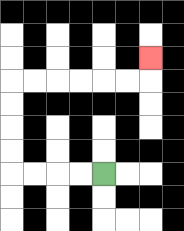{'start': '[4, 7]', 'end': '[6, 2]', 'path_directions': 'L,L,L,L,U,U,U,U,R,R,R,R,R,R,U', 'path_coordinates': '[[4, 7], [3, 7], [2, 7], [1, 7], [0, 7], [0, 6], [0, 5], [0, 4], [0, 3], [1, 3], [2, 3], [3, 3], [4, 3], [5, 3], [6, 3], [6, 2]]'}